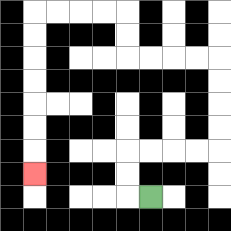{'start': '[6, 8]', 'end': '[1, 7]', 'path_directions': 'L,U,U,R,R,R,R,U,U,U,U,L,L,L,L,U,U,L,L,L,L,D,D,D,D,D,D,D', 'path_coordinates': '[[6, 8], [5, 8], [5, 7], [5, 6], [6, 6], [7, 6], [8, 6], [9, 6], [9, 5], [9, 4], [9, 3], [9, 2], [8, 2], [7, 2], [6, 2], [5, 2], [5, 1], [5, 0], [4, 0], [3, 0], [2, 0], [1, 0], [1, 1], [1, 2], [1, 3], [1, 4], [1, 5], [1, 6], [1, 7]]'}